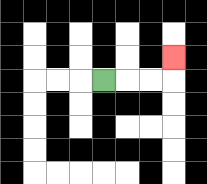{'start': '[4, 3]', 'end': '[7, 2]', 'path_directions': 'R,R,R,U', 'path_coordinates': '[[4, 3], [5, 3], [6, 3], [7, 3], [7, 2]]'}